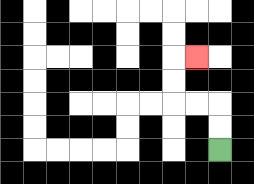{'start': '[9, 6]', 'end': '[8, 2]', 'path_directions': 'U,U,L,L,U,U,R', 'path_coordinates': '[[9, 6], [9, 5], [9, 4], [8, 4], [7, 4], [7, 3], [7, 2], [8, 2]]'}